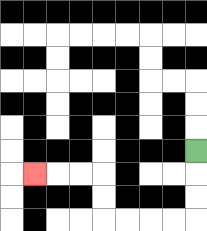{'start': '[8, 6]', 'end': '[1, 7]', 'path_directions': 'D,D,D,L,L,L,L,U,U,L,L,L', 'path_coordinates': '[[8, 6], [8, 7], [8, 8], [8, 9], [7, 9], [6, 9], [5, 9], [4, 9], [4, 8], [4, 7], [3, 7], [2, 7], [1, 7]]'}